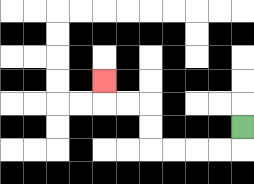{'start': '[10, 5]', 'end': '[4, 3]', 'path_directions': 'D,L,L,L,L,U,U,L,L,U', 'path_coordinates': '[[10, 5], [10, 6], [9, 6], [8, 6], [7, 6], [6, 6], [6, 5], [6, 4], [5, 4], [4, 4], [4, 3]]'}